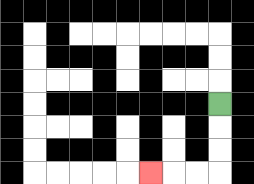{'start': '[9, 4]', 'end': '[6, 7]', 'path_directions': 'D,D,D,L,L,L', 'path_coordinates': '[[9, 4], [9, 5], [9, 6], [9, 7], [8, 7], [7, 7], [6, 7]]'}